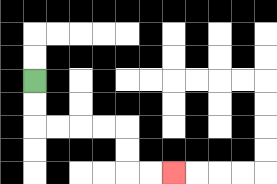{'start': '[1, 3]', 'end': '[7, 7]', 'path_directions': 'D,D,R,R,R,R,D,D,R,R', 'path_coordinates': '[[1, 3], [1, 4], [1, 5], [2, 5], [3, 5], [4, 5], [5, 5], [5, 6], [5, 7], [6, 7], [7, 7]]'}